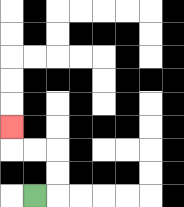{'start': '[1, 8]', 'end': '[0, 5]', 'path_directions': 'R,U,U,L,L,U', 'path_coordinates': '[[1, 8], [2, 8], [2, 7], [2, 6], [1, 6], [0, 6], [0, 5]]'}